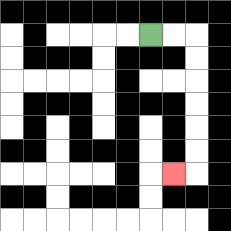{'start': '[6, 1]', 'end': '[7, 7]', 'path_directions': 'R,R,D,D,D,D,D,D,L', 'path_coordinates': '[[6, 1], [7, 1], [8, 1], [8, 2], [8, 3], [8, 4], [8, 5], [8, 6], [8, 7], [7, 7]]'}